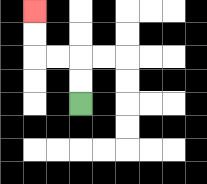{'start': '[3, 4]', 'end': '[1, 0]', 'path_directions': 'U,U,L,L,U,U', 'path_coordinates': '[[3, 4], [3, 3], [3, 2], [2, 2], [1, 2], [1, 1], [1, 0]]'}